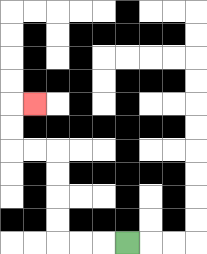{'start': '[5, 10]', 'end': '[1, 4]', 'path_directions': 'L,L,L,U,U,U,U,L,L,U,U,R', 'path_coordinates': '[[5, 10], [4, 10], [3, 10], [2, 10], [2, 9], [2, 8], [2, 7], [2, 6], [1, 6], [0, 6], [0, 5], [0, 4], [1, 4]]'}